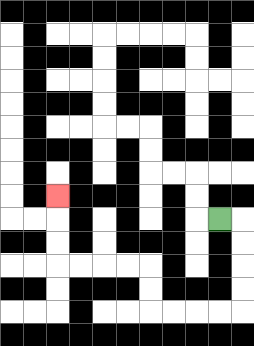{'start': '[9, 9]', 'end': '[2, 8]', 'path_directions': 'R,D,D,D,D,L,L,L,L,U,U,L,L,L,L,U,U,U', 'path_coordinates': '[[9, 9], [10, 9], [10, 10], [10, 11], [10, 12], [10, 13], [9, 13], [8, 13], [7, 13], [6, 13], [6, 12], [6, 11], [5, 11], [4, 11], [3, 11], [2, 11], [2, 10], [2, 9], [2, 8]]'}